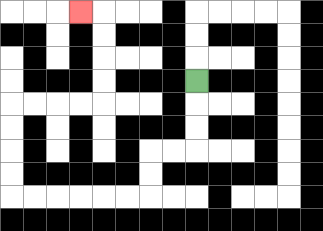{'start': '[8, 3]', 'end': '[3, 0]', 'path_directions': 'D,D,D,L,L,D,D,L,L,L,L,L,L,U,U,U,U,R,R,R,R,U,U,U,U,L', 'path_coordinates': '[[8, 3], [8, 4], [8, 5], [8, 6], [7, 6], [6, 6], [6, 7], [6, 8], [5, 8], [4, 8], [3, 8], [2, 8], [1, 8], [0, 8], [0, 7], [0, 6], [0, 5], [0, 4], [1, 4], [2, 4], [3, 4], [4, 4], [4, 3], [4, 2], [4, 1], [4, 0], [3, 0]]'}